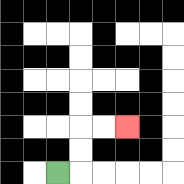{'start': '[2, 7]', 'end': '[5, 5]', 'path_directions': 'R,U,U,R,R', 'path_coordinates': '[[2, 7], [3, 7], [3, 6], [3, 5], [4, 5], [5, 5]]'}